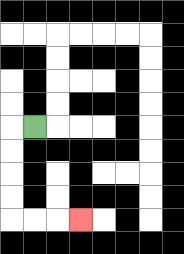{'start': '[1, 5]', 'end': '[3, 9]', 'path_directions': 'L,D,D,D,D,R,R,R', 'path_coordinates': '[[1, 5], [0, 5], [0, 6], [0, 7], [0, 8], [0, 9], [1, 9], [2, 9], [3, 9]]'}